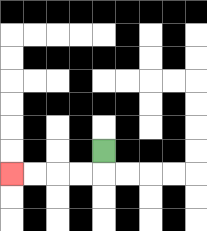{'start': '[4, 6]', 'end': '[0, 7]', 'path_directions': 'D,L,L,L,L', 'path_coordinates': '[[4, 6], [4, 7], [3, 7], [2, 7], [1, 7], [0, 7]]'}